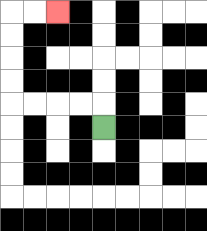{'start': '[4, 5]', 'end': '[2, 0]', 'path_directions': 'U,L,L,L,L,U,U,U,U,R,R', 'path_coordinates': '[[4, 5], [4, 4], [3, 4], [2, 4], [1, 4], [0, 4], [0, 3], [0, 2], [0, 1], [0, 0], [1, 0], [2, 0]]'}